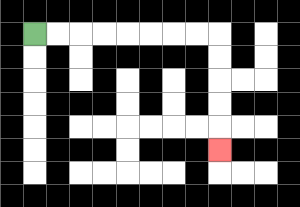{'start': '[1, 1]', 'end': '[9, 6]', 'path_directions': 'R,R,R,R,R,R,R,R,D,D,D,D,D', 'path_coordinates': '[[1, 1], [2, 1], [3, 1], [4, 1], [5, 1], [6, 1], [7, 1], [8, 1], [9, 1], [9, 2], [9, 3], [9, 4], [9, 5], [9, 6]]'}